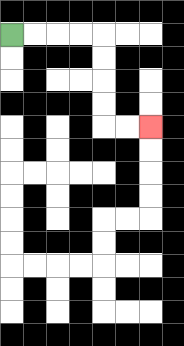{'start': '[0, 1]', 'end': '[6, 5]', 'path_directions': 'R,R,R,R,D,D,D,D,R,R', 'path_coordinates': '[[0, 1], [1, 1], [2, 1], [3, 1], [4, 1], [4, 2], [4, 3], [4, 4], [4, 5], [5, 5], [6, 5]]'}